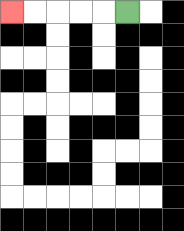{'start': '[5, 0]', 'end': '[0, 0]', 'path_directions': 'L,L,L,L,L', 'path_coordinates': '[[5, 0], [4, 0], [3, 0], [2, 0], [1, 0], [0, 0]]'}